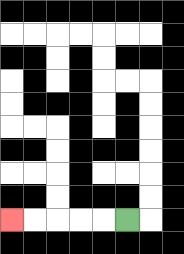{'start': '[5, 9]', 'end': '[0, 9]', 'path_directions': 'L,L,L,L,L', 'path_coordinates': '[[5, 9], [4, 9], [3, 9], [2, 9], [1, 9], [0, 9]]'}